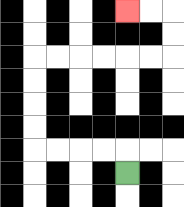{'start': '[5, 7]', 'end': '[5, 0]', 'path_directions': 'U,L,L,L,L,U,U,U,U,R,R,R,R,R,R,U,U,L,L', 'path_coordinates': '[[5, 7], [5, 6], [4, 6], [3, 6], [2, 6], [1, 6], [1, 5], [1, 4], [1, 3], [1, 2], [2, 2], [3, 2], [4, 2], [5, 2], [6, 2], [7, 2], [7, 1], [7, 0], [6, 0], [5, 0]]'}